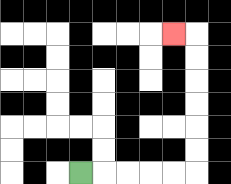{'start': '[3, 7]', 'end': '[7, 1]', 'path_directions': 'R,R,R,R,R,U,U,U,U,U,U,L', 'path_coordinates': '[[3, 7], [4, 7], [5, 7], [6, 7], [7, 7], [8, 7], [8, 6], [8, 5], [8, 4], [8, 3], [8, 2], [8, 1], [7, 1]]'}